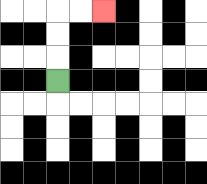{'start': '[2, 3]', 'end': '[4, 0]', 'path_directions': 'U,U,U,R,R', 'path_coordinates': '[[2, 3], [2, 2], [2, 1], [2, 0], [3, 0], [4, 0]]'}